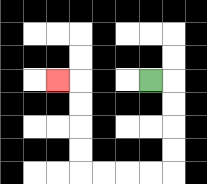{'start': '[6, 3]', 'end': '[2, 3]', 'path_directions': 'R,D,D,D,D,L,L,L,L,U,U,U,U,L', 'path_coordinates': '[[6, 3], [7, 3], [7, 4], [7, 5], [7, 6], [7, 7], [6, 7], [5, 7], [4, 7], [3, 7], [3, 6], [3, 5], [3, 4], [3, 3], [2, 3]]'}